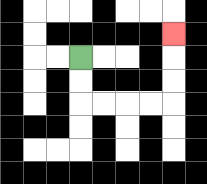{'start': '[3, 2]', 'end': '[7, 1]', 'path_directions': 'D,D,R,R,R,R,U,U,U', 'path_coordinates': '[[3, 2], [3, 3], [3, 4], [4, 4], [5, 4], [6, 4], [7, 4], [7, 3], [7, 2], [7, 1]]'}